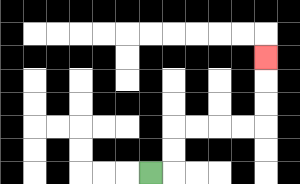{'start': '[6, 7]', 'end': '[11, 2]', 'path_directions': 'R,U,U,R,R,R,R,U,U,U', 'path_coordinates': '[[6, 7], [7, 7], [7, 6], [7, 5], [8, 5], [9, 5], [10, 5], [11, 5], [11, 4], [11, 3], [11, 2]]'}